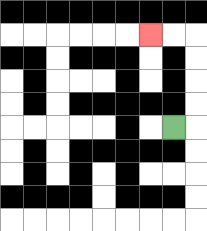{'start': '[7, 5]', 'end': '[6, 1]', 'path_directions': 'R,U,U,U,U,L,L', 'path_coordinates': '[[7, 5], [8, 5], [8, 4], [8, 3], [8, 2], [8, 1], [7, 1], [6, 1]]'}